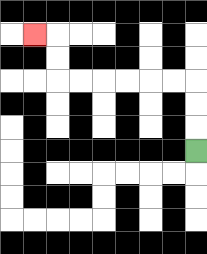{'start': '[8, 6]', 'end': '[1, 1]', 'path_directions': 'U,U,U,L,L,L,L,L,L,U,U,L', 'path_coordinates': '[[8, 6], [8, 5], [8, 4], [8, 3], [7, 3], [6, 3], [5, 3], [4, 3], [3, 3], [2, 3], [2, 2], [2, 1], [1, 1]]'}